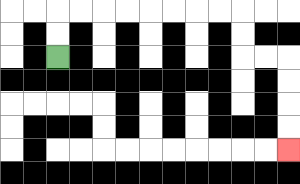{'start': '[2, 2]', 'end': '[12, 6]', 'path_directions': 'U,U,R,R,R,R,R,R,R,R,D,D,R,R,D,D,D,D', 'path_coordinates': '[[2, 2], [2, 1], [2, 0], [3, 0], [4, 0], [5, 0], [6, 0], [7, 0], [8, 0], [9, 0], [10, 0], [10, 1], [10, 2], [11, 2], [12, 2], [12, 3], [12, 4], [12, 5], [12, 6]]'}